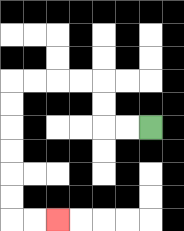{'start': '[6, 5]', 'end': '[2, 9]', 'path_directions': 'L,L,U,U,L,L,L,L,D,D,D,D,D,D,R,R', 'path_coordinates': '[[6, 5], [5, 5], [4, 5], [4, 4], [4, 3], [3, 3], [2, 3], [1, 3], [0, 3], [0, 4], [0, 5], [0, 6], [0, 7], [0, 8], [0, 9], [1, 9], [2, 9]]'}